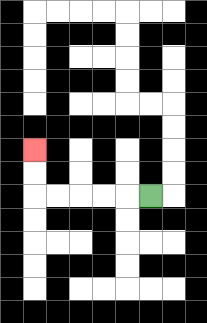{'start': '[6, 8]', 'end': '[1, 6]', 'path_directions': 'L,L,L,L,L,U,U', 'path_coordinates': '[[6, 8], [5, 8], [4, 8], [3, 8], [2, 8], [1, 8], [1, 7], [1, 6]]'}